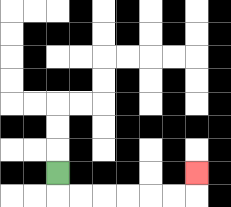{'start': '[2, 7]', 'end': '[8, 7]', 'path_directions': 'D,R,R,R,R,R,R,U', 'path_coordinates': '[[2, 7], [2, 8], [3, 8], [4, 8], [5, 8], [6, 8], [7, 8], [8, 8], [8, 7]]'}